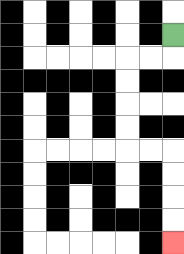{'start': '[7, 1]', 'end': '[7, 10]', 'path_directions': 'D,L,L,D,D,D,D,R,R,D,D,D,D', 'path_coordinates': '[[7, 1], [7, 2], [6, 2], [5, 2], [5, 3], [5, 4], [5, 5], [5, 6], [6, 6], [7, 6], [7, 7], [7, 8], [7, 9], [7, 10]]'}